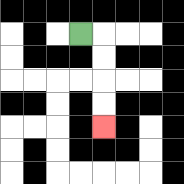{'start': '[3, 1]', 'end': '[4, 5]', 'path_directions': 'R,D,D,D,D', 'path_coordinates': '[[3, 1], [4, 1], [4, 2], [4, 3], [4, 4], [4, 5]]'}